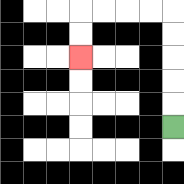{'start': '[7, 5]', 'end': '[3, 2]', 'path_directions': 'U,U,U,U,U,L,L,L,L,D,D', 'path_coordinates': '[[7, 5], [7, 4], [7, 3], [7, 2], [7, 1], [7, 0], [6, 0], [5, 0], [4, 0], [3, 0], [3, 1], [3, 2]]'}